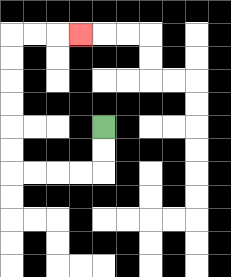{'start': '[4, 5]', 'end': '[3, 1]', 'path_directions': 'D,D,L,L,L,L,U,U,U,U,U,U,R,R,R', 'path_coordinates': '[[4, 5], [4, 6], [4, 7], [3, 7], [2, 7], [1, 7], [0, 7], [0, 6], [0, 5], [0, 4], [0, 3], [0, 2], [0, 1], [1, 1], [2, 1], [3, 1]]'}